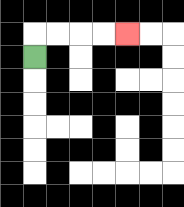{'start': '[1, 2]', 'end': '[5, 1]', 'path_directions': 'U,R,R,R,R', 'path_coordinates': '[[1, 2], [1, 1], [2, 1], [3, 1], [4, 1], [5, 1]]'}